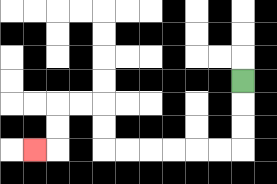{'start': '[10, 3]', 'end': '[1, 6]', 'path_directions': 'D,D,D,L,L,L,L,L,L,U,U,L,L,D,D,L', 'path_coordinates': '[[10, 3], [10, 4], [10, 5], [10, 6], [9, 6], [8, 6], [7, 6], [6, 6], [5, 6], [4, 6], [4, 5], [4, 4], [3, 4], [2, 4], [2, 5], [2, 6], [1, 6]]'}